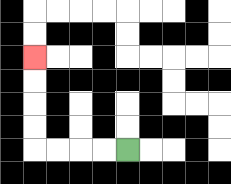{'start': '[5, 6]', 'end': '[1, 2]', 'path_directions': 'L,L,L,L,U,U,U,U', 'path_coordinates': '[[5, 6], [4, 6], [3, 6], [2, 6], [1, 6], [1, 5], [1, 4], [1, 3], [1, 2]]'}